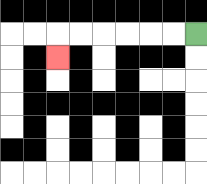{'start': '[8, 1]', 'end': '[2, 2]', 'path_directions': 'L,L,L,L,L,L,D', 'path_coordinates': '[[8, 1], [7, 1], [6, 1], [5, 1], [4, 1], [3, 1], [2, 1], [2, 2]]'}